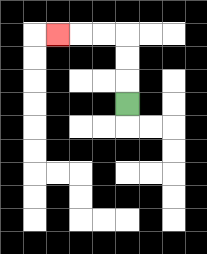{'start': '[5, 4]', 'end': '[2, 1]', 'path_directions': 'U,U,U,L,L,L', 'path_coordinates': '[[5, 4], [5, 3], [5, 2], [5, 1], [4, 1], [3, 1], [2, 1]]'}